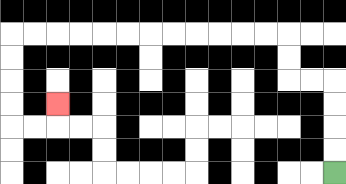{'start': '[14, 7]', 'end': '[2, 4]', 'path_directions': 'U,U,U,U,L,L,U,U,L,L,L,L,L,L,L,L,L,L,L,L,D,D,D,D,R,R,U', 'path_coordinates': '[[14, 7], [14, 6], [14, 5], [14, 4], [14, 3], [13, 3], [12, 3], [12, 2], [12, 1], [11, 1], [10, 1], [9, 1], [8, 1], [7, 1], [6, 1], [5, 1], [4, 1], [3, 1], [2, 1], [1, 1], [0, 1], [0, 2], [0, 3], [0, 4], [0, 5], [1, 5], [2, 5], [2, 4]]'}